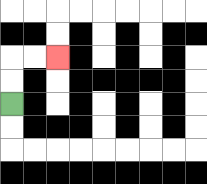{'start': '[0, 4]', 'end': '[2, 2]', 'path_directions': 'U,U,R,R', 'path_coordinates': '[[0, 4], [0, 3], [0, 2], [1, 2], [2, 2]]'}